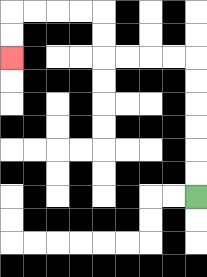{'start': '[8, 8]', 'end': '[0, 2]', 'path_directions': 'U,U,U,U,U,U,L,L,L,L,U,U,L,L,L,L,D,D', 'path_coordinates': '[[8, 8], [8, 7], [8, 6], [8, 5], [8, 4], [8, 3], [8, 2], [7, 2], [6, 2], [5, 2], [4, 2], [4, 1], [4, 0], [3, 0], [2, 0], [1, 0], [0, 0], [0, 1], [0, 2]]'}